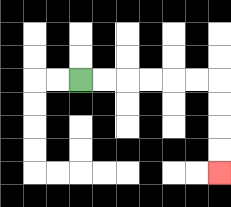{'start': '[3, 3]', 'end': '[9, 7]', 'path_directions': 'R,R,R,R,R,R,D,D,D,D', 'path_coordinates': '[[3, 3], [4, 3], [5, 3], [6, 3], [7, 3], [8, 3], [9, 3], [9, 4], [9, 5], [9, 6], [9, 7]]'}